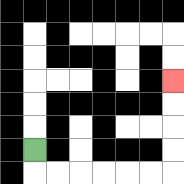{'start': '[1, 6]', 'end': '[7, 3]', 'path_directions': 'D,R,R,R,R,R,R,U,U,U,U', 'path_coordinates': '[[1, 6], [1, 7], [2, 7], [3, 7], [4, 7], [5, 7], [6, 7], [7, 7], [7, 6], [7, 5], [7, 4], [7, 3]]'}